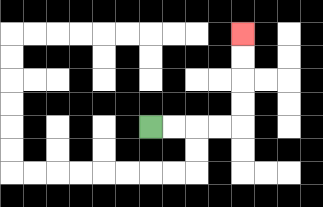{'start': '[6, 5]', 'end': '[10, 1]', 'path_directions': 'R,R,R,R,U,U,U,U', 'path_coordinates': '[[6, 5], [7, 5], [8, 5], [9, 5], [10, 5], [10, 4], [10, 3], [10, 2], [10, 1]]'}